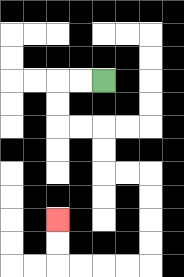{'start': '[4, 3]', 'end': '[2, 9]', 'path_directions': 'L,L,D,D,R,R,D,D,R,R,D,D,D,D,L,L,L,L,U,U', 'path_coordinates': '[[4, 3], [3, 3], [2, 3], [2, 4], [2, 5], [3, 5], [4, 5], [4, 6], [4, 7], [5, 7], [6, 7], [6, 8], [6, 9], [6, 10], [6, 11], [5, 11], [4, 11], [3, 11], [2, 11], [2, 10], [2, 9]]'}